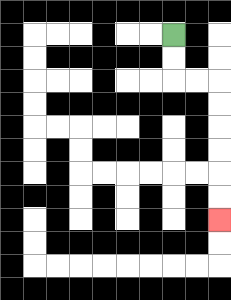{'start': '[7, 1]', 'end': '[9, 9]', 'path_directions': 'D,D,R,R,D,D,D,D,D,D', 'path_coordinates': '[[7, 1], [7, 2], [7, 3], [8, 3], [9, 3], [9, 4], [9, 5], [9, 6], [9, 7], [9, 8], [9, 9]]'}